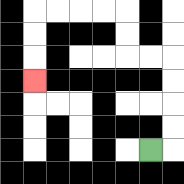{'start': '[6, 6]', 'end': '[1, 3]', 'path_directions': 'R,U,U,U,U,L,L,U,U,L,L,L,L,D,D,D', 'path_coordinates': '[[6, 6], [7, 6], [7, 5], [7, 4], [7, 3], [7, 2], [6, 2], [5, 2], [5, 1], [5, 0], [4, 0], [3, 0], [2, 0], [1, 0], [1, 1], [1, 2], [1, 3]]'}